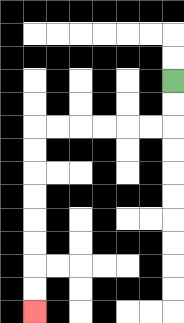{'start': '[7, 3]', 'end': '[1, 13]', 'path_directions': 'D,D,L,L,L,L,L,L,D,D,D,D,D,D,D,D', 'path_coordinates': '[[7, 3], [7, 4], [7, 5], [6, 5], [5, 5], [4, 5], [3, 5], [2, 5], [1, 5], [1, 6], [1, 7], [1, 8], [1, 9], [1, 10], [1, 11], [1, 12], [1, 13]]'}